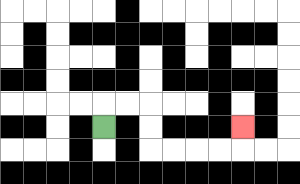{'start': '[4, 5]', 'end': '[10, 5]', 'path_directions': 'U,R,R,D,D,R,R,R,R,U', 'path_coordinates': '[[4, 5], [4, 4], [5, 4], [6, 4], [6, 5], [6, 6], [7, 6], [8, 6], [9, 6], [10, 6], [10, 5]]'}